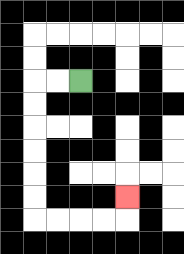{'start': '[3, 3]', 'end': '[5, 8]', 'path_directions': 'L,L,D,D,D,D,D,D,R,R,R,R,U', 'path_coordinates': '[[3, 3], [2, 3], [1, 3], [1, 4], [1, 5], [1, 6], [1, 7], [1, 8], [1, 9], [2, 9], [3, 9], [4, 9], [5, 9], [5, 8]]'}